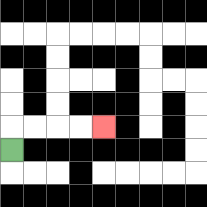{'start': '[0, 6]', 'end': '[4, 5]', 'path_directions': 'U,R,R,R,R', 'path_coordinates': '[[0, 6], [0, 5], [1, 5], [2, 5], [3, 5], [4, 5]]'}